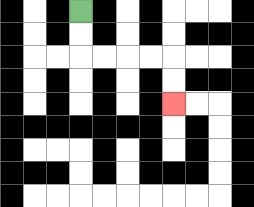{'start': '[3, 0]', 'end': '[7, 4]', 'path_directions': 'D,D,R,R,R,R,D,D', 'path_coordinates': '[[3, 0], [3, 1], [3, 2], [4, 2], [5, 2], [6, 2], [7, 2], [7, 3], [7, 4]]'}